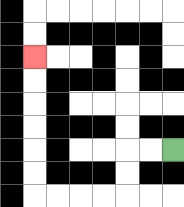{'start': '[7, 6]', 'end': '[1, 2]', 'path_directions': 'L,L,D,D,L,L,L,L,U,U,U,U,U,U', 'path_coordinates': '[[7, 6], [6, 6], [5, 6], [5, 7], [5, 8], [4, 8], [3, 8], [2, 8], [1, 8], [1, 7], [1, 6], [1, 5], [1, 4], [1, 3], [1, 2]]'}